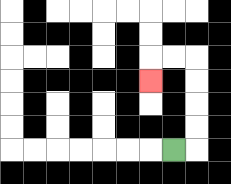{'start': '[7, 6]', 'end': '[6, 3]', 'path_directions': 'R,U,U,U,U,L,L,D', 'path_coordinates': '[[7, 6], [8, 6], [8, 5], [8, 4], [8, 3], [8, 2], [7, 2], [6, 2], [6, 3]]'}